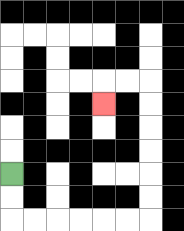{'start': '[0, 7]', 'end': '[4, 4]', 'path_directions': 'D,D,R,R,R,R,R,R,U,U,U,U,U,U,L,L,D', 'path_coordinates': '[[0, 7], [0, 8], [0, 9], [1, 9], [2, 9], [3, 9], [4, 9], [5, 9], [6, 9], [6, 8], [6, 7], [6, 6], [6, 5], [6, 4], [6, 3], [5, 3], [4, 3], [4, 4]]'}